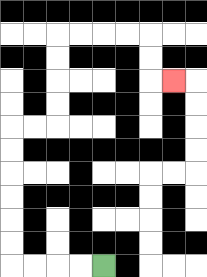{'start': '[4, 11]', 'end': '[7, 3]', 'path_directions': 'L,L,L,L,U,U,U,U,U,U,R,R,U,U,U,U,R,R,R,R,D,D,R', 'path_coordinates': '[[4, 11], [3, 11], [2, 11], [1, 11], [0, 11], [0, 10], [0, 9], [0, 8], [0, 7], [0, 6], [0, 5], [1, 5], [2, 5], [2, 4], [2, 3], [2, 2], [2, 1], [3, 1], [4, 1], [5, 1], [6, 1], [6, 2], [6, 3], [7, 3]]'}